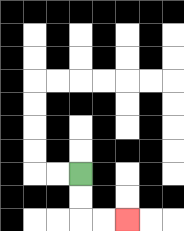{'start': '[3, 7]', 'end': '[5, 9]', 'path_directions': 'D,D,R,R', 'path_coordinates': '[[3, 7], [3, 8], [3, 9], [4, 9], [5, 9]]'}